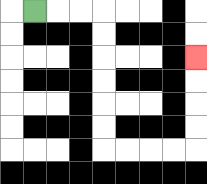{'start': '[1, 0]', 'end': '[8, 2]', 'path_directions': 'R,R,R,D,D,D,D,D,D,R,R,R,R,U,U,U,U', 'path_coordinates': '[[1, 0], [2, 0], [3, 0], [4, 0], [4, 1], [4, 2], [4, 3], [4, 4], [4, 5], [4, 6], [5, 6], [6, 6], [7, 6], [8, 6], [8, 5], [8, 4], [8, 3], [8, 2]]'}